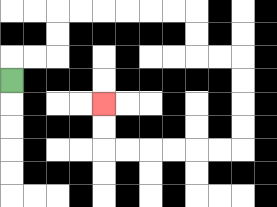{'start': '[0, 3]', 'end': '[4, 4]', 'path_directions': 'U,R,R,U,U,R,R,R,R,R,R,D,D,R,R,D,D,D,D,L,L,L,L,L,L,U,U', 'path_coordinates': '[[0, 3], [0, 2], [1, 2], [2, 2], [2, 1], [2, 0], [3, 0], [4, 0], [5, 0], [6, 0], [7, 0], [8, 0], [8, 1], [8, 2], [9, 2], [10, 2], [10, 3], [10, 4], [10, 5], [10, 6], [9, 6], [8, 6], [7, 6], [6, 6], [5, 6], [4, 6], [4, 5], [4, 4]]'}